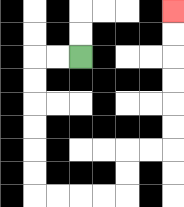{'start': '[3, 2]', 'end': '[7, 0]', 'path_directions': 'L,L,D,D,D,D,D,D,R,R,R,R,U,U,R,R,U,U,U,U,U,U', 'path_coordinates': '[[3, 2], [2, 2], [1, 2], [1, 3], [1, 4], [1, 5], [1, 6], [1, 7], [1, 8], [2, 8], [3, 8], [4, 8], [5, 8], [5, 7], [5, 6], [6, 6], [7, 6], [7, 5], [7, 4], [7, 3], [7, 2], [7, 1], [7, 0]]'}